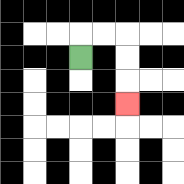{'start': '[3, 2]', 'end': '[5, 4]', 'path_directions': 'U,R,R,D,D,D', 'path_coordinates': '[[3, 2], [3, 1], [4, 1], [5, 1], [5, 2], [5, 3], [5, 4]]'}